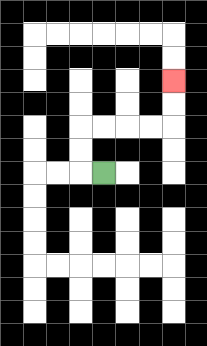{'start': '[4, 7]', 'end': '[7, 3]', 'path_directions': 'L,U,U,R,R,R,R,U,U', 'path_coordinates': '[[4, 7], [3, 7], [3, 6], [3, 5], [4, 5], [5, 5], [6, 5], [7, 5], [7, 4], [7, 3]]'}